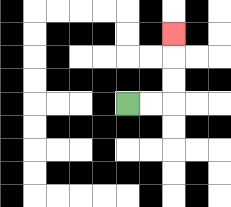{'start': '[5, 4]', 'end': '[7, 1]', 'path_directions': 'R,R,U,U,U', 'path_coordinates': '[[5, 4], [6, 4], [7, 4], [7, 3], [7, 2], [7, 1]]'}